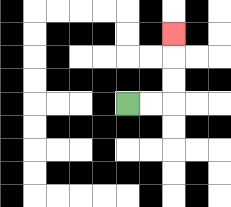{'start': '[5, 4]', 'end': '[7, 1]', 'path_directions': 'R,R,U,U,U', 'path_coordinates': '[[5, 4], [6, 4], [7, 4], [7, 3], [7, 2], [7, 1]]'}